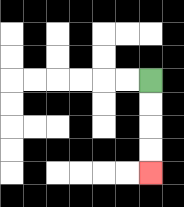{'start': '[6, 3]', 'end': '[6, 7]', 'path_directions': 'D,D,D,D', 'path_coordinates': '[[6, 3], [6, 4], [6, 5], [6, 6], [6, 7]]'}